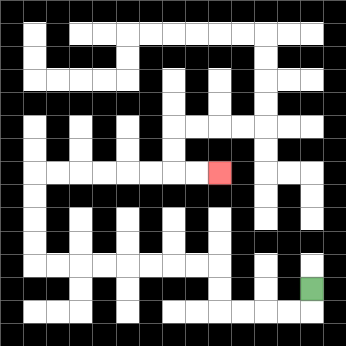{'start': '[13, 12]', 'end': '[9, 7]', 'path_directions': 'D,L,L,L,L,U,U,L,L,L,L,L,L,L,L,U,U,U,U,R,R,R,R,R,R,R,R', 'path_coordinates': '[[13, 12], [13, 13], [12, 13], [11, 13], [10, 13], [9, 13], [9, 12], [9, 11], [8, 11], [7, 11], [6, 11], [5, 11], [4, 11], [3, 11], [2, 11], [1, 11], [1, 10], [1, 9], [1, 8], [1, 7], [2, 7], [3, 7], [4, 7], [5, 7], [6, 7], [7, 7], [8, 7], [9, 7]]'}